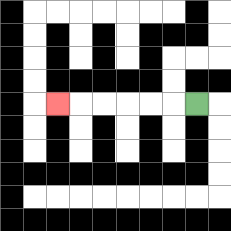{'start': '[8, 4]', 'end': '[2, 4]', 'path_directions': 'L,L,L,L,L,L', 'path_coordinates': '[[8, 4], [7, 4], [6, 4], [5, 4], [4, 4], [3, 4], [2, 4]]'}